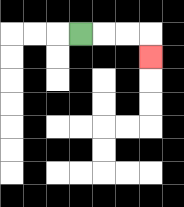{'start': '[3, 1]', 'end': '[6, 2]', 'path_directions': 'R,R,R,D', 'path_coordinates': '[[3, 1], [4, 1], [5, 1], [6, 1], [6, 2]]'}